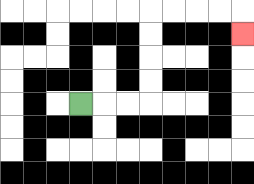{'start': '[3, 4]', 'end': '[10, 1]', 'path_directions': 'R,R,R,U,U,U,U,R,R,R,R,D', 'path_coordinates': '[[3, 4], [4, 4], [5, 4], [6, 4], [6, 3], [6, 2], [6, 1], [6, 0], [7, 0], [8, 0], [9, 0], [10, 0], [10, 1]]'}